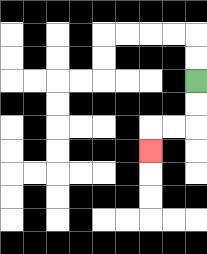{'start': '[8, 3]', 'end': '[6, 6]', 'path_directions': 'D,D,L,L,D', 'path_coordinates': '[[8, 3], [8, 4], [8, 5], [7, 5], [6, 5], [6, 6]]'}